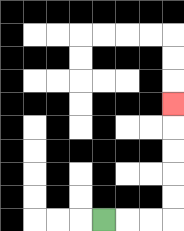{'start': '[4, 9]', 'end': '[7, 4]', 'path_directions': 'R,R,R,U,U,U,U,U', 'path_coordinates': '[[4, 9], [5, 9], [6, 9], [7, 9], [7, 8], [7, 7], [7, 6], [7, 5], [7, 4]]'}